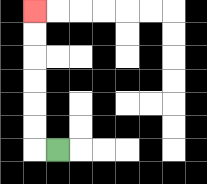{'start': '[2, 6]', 'end': '[1, 0]', 'path_directions': 'L,U,U,U,U,U,U', 'path_coordinates': '[[2, 6], [1, 6], [1, 5], [1, 4], [1, 3], [1, 2], [1, 1], [1, 0]]'}